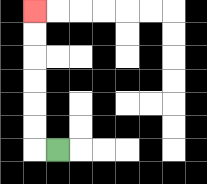{'start': '[2, 6]', 'end': '[1, 0]', 'path_directions': 'L,U,U,U,U,U,U', 'path_coordinates': '[[2, 6], [1, 6], [1, 5], [1, 4], [1, 3], [1, 2], [1, 1], [1, 0]]'}